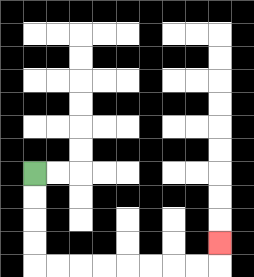{'start': '[1, 7]', 'end': '[9, 10]', 'path_directions': 'D,D,D,D,R,R,R,R,R,R,R,R,U', 'path_coordinates': '[[1, 7], [1, 8], [1, 9], [1, 10], [1, 11], [2, 11], [3, 11], [4, 11], [5, 11], [6, 11], [7, 11], [8, 11], [9, 11], [9, 10]]'}